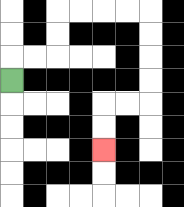{'start': '[0, 3]', 'end': '[4, 6]', 'path_directions': 'U,R,R,U,U,R,R,R,R,D,D,D,D,L,L,D,D', 'path_coordinates': '[[0, 3], [0, 2], [1, 2], [2, 2], [2, 1], [2, 0], [3, 0], [4, 0], [5, 0], [6, 0], [6, 1], [6, 2], [6, 3], [6, 4], [5, 4], [4, 4], [4, 5], [4, 6]]'}